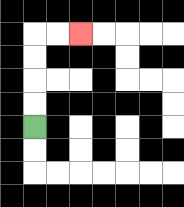{'start': '[1, 5]', 'end': '[3, 1]', 'path_directions': 'U,U,U,U,R,R', 'path_coordinates': '[[1, 5], [1, 4], [1, 3], [1, 2], [1, 1], [2, 1], [3, 1]]'}